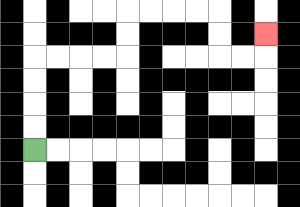{'start': '[1, 6]', 'end': '[11, 1]', 'path_directions': 'U,U,U,U,R,R,R,R,U,U,R,R,R,R,D,D,R,R,U', 'path_coordinates': '[[1, 6], [1, 5], [1, 4], [1, 3], [1, 2], [2, 2], [3, 2], [4, 2], [5, 2], [5, 1], [5, 0], [6, 0], [7, 0], [8, 0], [9, 0], [9, 1], [9, 2], [10, 2], [11, 2], [11, 1]]'}